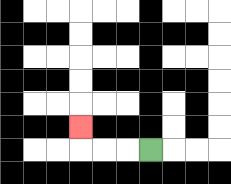{'start': '[6, 6]', 'end': '[3, 5]', 'path_directions': 'L,L,L,U', 'path_coordinates': '[[6, 6], [5, 6], [4, 6], [3, 6], [3, 5]]'}